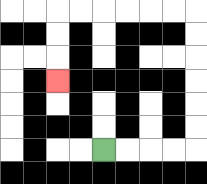{'start': '[4, 6]', 'end': '[2, 3]', 'path_directions': 'R,R,R,R,U,U,U,U,U,U,L,L,L,L,L,L,D,D,D', 'path_coordinates': '[[4, 6], [5, 6], [6, 6], [7, 6], [8, 6], [8, 5], [8, 4], [8, 3], [8, 2], [8, 1], [8, 0], [7, 0], [6, 0], [5, 0], [4, 0], [3, 0], [2, 0], [2, 1], [2, 2], [2, 3]]'}